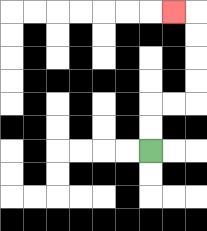{'start': '[6, 6]', 'end': '[7, 0]', 'path_directions': 'U,U,R,R,U,U,U,U,L', 'path_coordinates': '[[6, 6], [6, 5], [6, 4], [7, 4], [8, 4], [8, 3], [8, 2], [8, 1], [8, 0], [7, 0]]'}